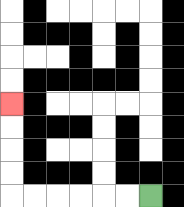{'start': '[6, 8]', 'end': '[0, 4]', 'path_directions': 'L,L,L,L,L,L,U,U,U,U', 'path_coordinates': '[[6, 8], [5, 8], [4, 8], [3, 8], [2, 8], [1, 8], [0, 8], [0, 7], [0, 6], [0, 5], [0, 4]]'}